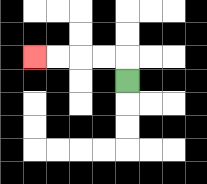{'start': '[5, 3]', 'end': '[1, 2]', 'path_directions': 'U,L,L,L,L', 'path_coordinates': '[[5, 3], [5, 2], [4, 2], [3, 2], [2, 2], [1, 2]]'}